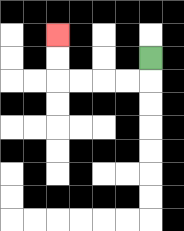{'start': '[6, 2]', 'end': '[2, 1]', 'path_directions': 'D,L,L,L,L,U,U', 'path_coordinates': '[[6, 2], [6, 3], [5, 3], [4, 3], [3, 3], [2, 3], [2, 2], [2, 1]]'}